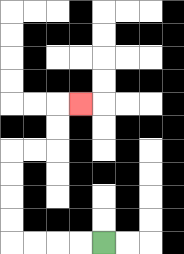{'start': '[4, 10]', 'end': '[3, 4]', 'path_directions': 'L,L,L,L,U,U,U,U,R,R,U,U,R', 'path_coordinates': '[[4, 10], [3, 10], [2, 10], [1, 10], [0, 10], [0, 9], [0, 8], [0, 7], [0, 6], [1, 6], [2, 6], [2, 5], [2, 4], [3, 4]]'}